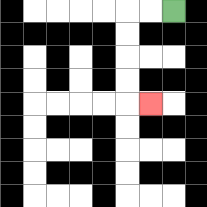{'start': '[7, 0]', 'end': '[6, 4]', 'path_directions': 'L,L,D,D,D,D,R', 'path_coordinates': '[[7, 0], [6, 0], [5, 0], [5, 1], [5, 2], [5, 3], [5, 4], [6, 4]]'}